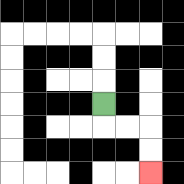{'start': '[4, 4]', 'end': '[6, 7]', 'path_directions': 'D,R,R,D,D', 'path_coordinates': '[[4, 4], [4, 5], [5, 5], [6, 5], [6, 6], [6, 7]]'}